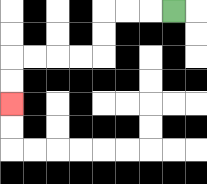{'start': '[7, 0]', 'end': '[0, 4]', 'path_directions': 'L,L,L,D,D,L,L,L,L,D,D', 'path_coordinates': '[[7, 0], [6, 0], [5, 0], [4, 0], [4, 1], [4, 2], [3, 2], [2, 2], [1, 2], [0, 2], [0, 3], [0, 4]]'}